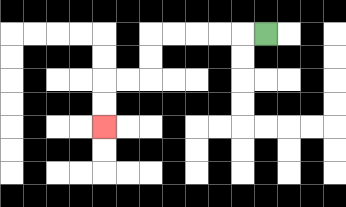{'start': '[11, 1]', 'end': '[4, 5]', 'path_directions': 'L,L,L,L,L,D,D,L,L,D,D', 'path_coordinates': '[[11, 1], [10, 1], [9, 1], [8, 1], [7, 1], [6, 1], [6, 2], [6, 3], [5, 3], [4, 3], [4, 4], [4, 5]]'}